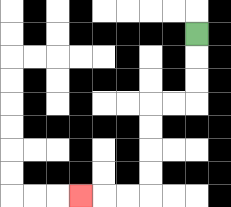{'start': '[8, 1]', 'end': '[3, 8]', 'path_directions': 'D,D,D,L,L,D,D,D,D,L,L,L', 'path_coordinates': '[[8, 1], [8, 2], [8, 3], [8, 4], [7, 4], [6, 4], [6, 5], [6, 6], [6, 7], [6, 8], [5, 8], [4, 8], [3, 8]]'}